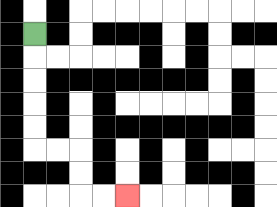{'start': '[1, 1]', 'end': '[5, 8]', 'path_directions': 'D,D,D,D,D,R,R,D,D,R,R', 'path_coordinates': '[[1, 1], [1, 2], [1, 3], [1, 4], [1, 5], [1, 6], [2, 6], [3, 6], [3, 7], [3, 8], [4, 8], [5, 8]]'}